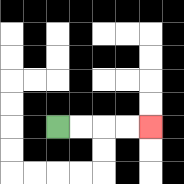{'start': '[2, 5]', 'end': '[6, 5]', 'path_directions': 'R,R,R,R', 'path_coordinates': '[[2, 5], [3, 5], [4, 5], [5, 5], [6, 5]]'}